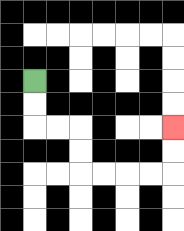{'start': '[1, 3]', 'end': '[7, 5]', 'path_directions': 'D,D,R,R,D,D,R,R,R,R,U,U', 'path_coordinates': '[[1, 3], [1, 4], [1, 5], [2, 5], [3, 5], [3, 6], [3, 7], [4, 7], [5, 7], [6, 7], [7, 7], [7, 6], [7, 5]]'}